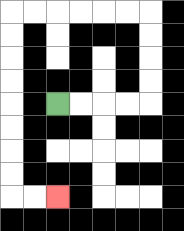{'start': '[2, 4]', 'end': '[2, 8]', 'path_directions': 'R,R,R,R,U,U,U,U,L,L,L,L,L,L,D,D,D,D,D,D,D,D,R,R', 'path_coordinates': '[[2, 4], [3, 4], [4, 4], [5, 4], [6, 4], [6, 3], [6, 2], [6, 1], [6, 0], [5, 0], [4, 0], [3, 0], [2, 0], [1, 0], [0, 0], [0, 1], [0, 2], [0, 3], [0, 4], [0, 5], [0, 6], [0, 7], [0, 8], [1, 8], [2, 8]]'}